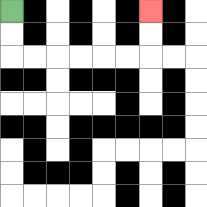{'start': '[0, 0]', 'end': '[6, 0]', 'path_directions': 'D,D,R,R,R,R,R,R,U,U', 'path_coordinates': '[[0, 0], [0, 1], [0, 2], [1, 2], [2, 2], [3, 2], [4, 2], [5, 2], [6, 2], [6, 1], [6, 0]]'}